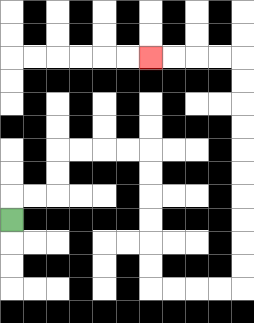{'start': '[0, 9]', 'end': '[6, 2]', 'path_directions': 'U,R,R,U,U,R,R,R,R,D,D,D,D,D,D,R,R,R,R,U,U,U,U,U,U,U,U,U,U,L,L,L,L', 'path_coordinates': '[[0, 9], [0, 8], [1, 8], [2, 8], [2, 7], [2, 6], [3, 6], [4, 6], [5, 6], [6, 6], [6, 7], [6, 8], [6, 9], [6, 10], [6, 11], [6, 12], [7, 12], [8, 12], [9, 12], [10, 12], [10, 11], [10, 10], [10, 9], [10, 8], [10, 7], [10, 6], [10, 5], [10, 4], [10, 3], [10, 2], [9, 2], [8, 2], [7, 2], [6, 2]]'}